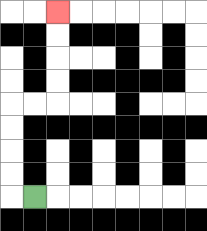{'start': '[1, 8]', 'end': '[2, 0]', 'path_directions': 'L,U,U,U,U,R,R,U,U,U,U', 'path_coordinates': '[[1, 8], [0, 8], [0, 7], [0, 6], [0, 5], [0, 4], [1, 4], [2, 4], [2, 3], [2, 2], [2, 1], [2, 0]]'}